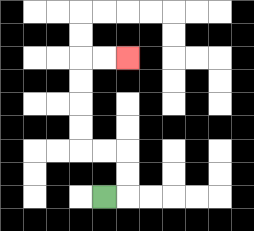{'start': '[4, 8]', 'end': '[5, 2]', 'path_directions': 'R,U,U,L,L,U,U,U,U,R,R', 'path_coordinates': '[[4, 8], [5, 8], [5, 7], [5, 6], [4, 6], [3, 6], [3, 5], [3, 4], [3, 3], [3, 2], [4, 2], [5, 2]]'}